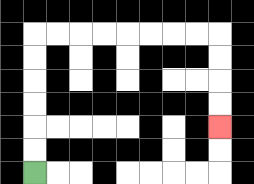{'start': '[1, 7]', 'end': '[9, 5]', 'path_directions': 'U,U,U,U,U,U,R,R,R,R,R,R,R,R,D,D,D,D', 'path_coordinates': '[[1, 7], [1, 6], [1, 5], [1, 4], [1, 3], [1, 2], [1, 1], [2, 1], [3, 1], [4, 1], [5, 1], [6, 1], [7, 1], [8, 1], [9, 1], [9, 2], [9, 3], [9, 4], [9, 5]]'}